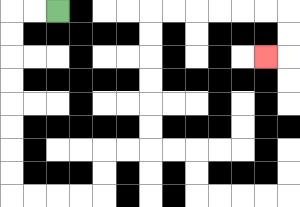{'start': '[2, 0]', 'end': '[11, 2]', 'path_directions': 'L,L,D,D,D,D,D,D,D,D,R,R,R,R,U,U,R,R,U,U,U,U,U,U,R,R,R,R,R,R,D,D,L', 'path_coordinates': '[[2, 0], [1, 0], [0, 0], [0, 1], [0, 2], [0, 3], [0, 4], [0, 5], [0, 6], [0, 7], [0, 8], [1, 8], [2, 8], [3, 8], [4, 8], [4, 7], [4, 6], [5, 6], [6, 6], [6, 5], [6, 4], [6, 3], [6, 2], [6, 1], [6, 0], [7, 0], [8, 0], [9, 0], [10, 0], [11, 0], [12, 0], [12, 1], [12, 2], [11, 2]]'}